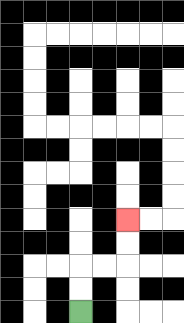{'start': '[3, 13]', 'end': '[5, 9]', 'path_directions': 'U,U,R,R,U,U', 'path_coordinates': '[[3, 13], [3, 12], [3, 11], [4, 11], [5, 11], [5, 10], [5, 9]]'}